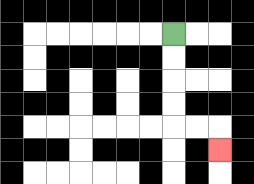{'start': '[7, 1]', 'end': '[9, 6]', 'path_directions': 'D,D,D,D,R,R,D', 'path_coordinates': '[[7, 1], [7, 2], [7, 3], [7, 4], [7, 5], [8, 5], [9, 5], [9, 6]]'}